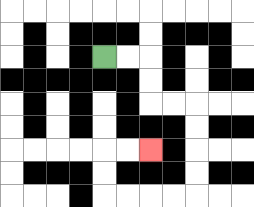{'start': '[4, 2]', 'end': '[6, 6]', 'path_directions': 'R,R,D,D,R,R,D,D,D,D,L,L,L,L,U,U,R,R', 'path_coordinates': '[[4, 2], [5, 2], [6, 2], [6, 3], [6, 4], [7, 4], [8, 4], [8, 5], [8, 6], [8, 7], [8, 8], [7, 8], [6, 8], [5, 8], [4, 8], [4, 7], [4, 6], [5, 6], [6, 6]]'}